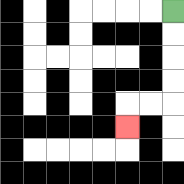{'start': '[7, 0]', 'end': '[5, 5]', 'path_directions': 'D,D,D,D,L,L,D', 'path_coordinates': '[[7, 0], [7, 1], [7, 2], [7, 3], [7, 4], [6, 4], [5, 4], [5, 5]]'}